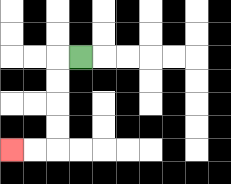{'start': '[3, 2]', 'end': '[0, 6]', 'path_directions': 'L,D,D,D,D,L,L', 'path_coordinates': '[[3, 2], [2, 2], [2, 3], [2, 4], [2, 5], [2, 6], [1, 6], [0, 6]]'}